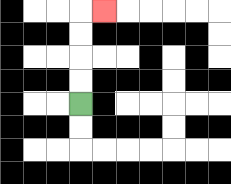{'start': '[3, 4]', 'end': '[4, 0]', 'path_directions': 'U,U,U,U,R', 'path_coordinates': '[[3, 4], [3, 3], [3, 2], [3, 1], [3, 0], [4, 0]]'}